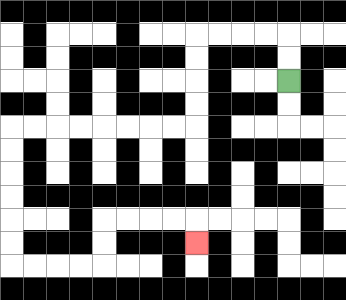{'start': '[12, 3]', 'end': '[8, 10]', 'path_directions': 'U,U,L,L,L,L,D,D,D,D,L,L,L,L,L,L,L,L,D,D,D,D,D,D,R,R,R,R,U,U,R,R,R,R,D', 'path_coordinates': '[[12, 3], [12, 2], [12, 1], [11, 1], [10, 1], [9, 1], [8, 1], [8, 2], [8, 3], [8, 4], [8, 5], [7, 5], [6, 5], [5, 5], [4, 5], [3, 5], [2, 5], [1, 5], [0, 5], [0, 6], [0, 7], [0, 8], [0, 9], [0, 10], [0, 11], [1, 11], [2, 11], [3, 11], [4, 11], [4, 10], [4, 9], [5, 9], [6, 9], [7, 9], [8, 9], [8, 10]]'}